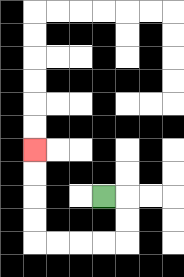{'start': '[4, 8]', 'end': '[1, 6]', 'path_directions': 'R,D,D,L,L,L,L,U,U,U,U', 'path_coordinates': '[[4, 8], [5, 8], [5, 9], [5, 10], [4, 10], [3, 10], [2, 10], [1, 10], [1, 9], [1, 8], [1, 7], [1, 6]]'}